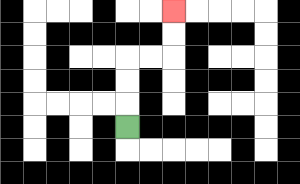{'start': '[5, 5]', 'end': '[7, 0]', 'path_directions': 'U,U,U,R,R,U,U', 'path_coordinates': '[[5, 5], [5, 4], [5, 3], [5, 2], [6, 2], [7, 2], [7, 1], [7, 0]]'}